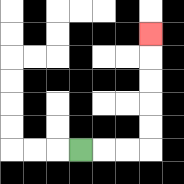{'start': '[3, 6]', 'end': '[6, 1]', 'path_directions': 'R,R,R,U,U,U,U,U', 'path_coordinates': '[[3, 6], [4, 6], [5, 6], [6, 6], [6, 5], [6, 4], [6, 3], [6, 2], [6, 1]]'}